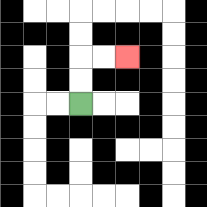{'start': '[3, 4]', 'end': '[5, 2]', 'path_directions': 'U,U,R,R', 'path_coordinates': '[[3, 4], [3, 3], [3, 2], [4, 2], [5, 2]]'}